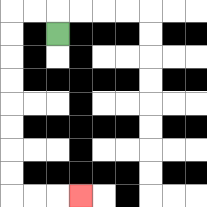{'start': '[2, 1]', 'end': '[3, 8]', 'path_directions': 'U,L,L,D,D,D,D,D,D,D,D,R,R,R', 'path_coordinates': '[[2, 1], [2, 0], [1, 0], [0, 0], [0, 1], [0, 2], [0, 3], [0, 4], [0, 5], [0, 6], [0, 7], [0, 8], [1, 8], [2, 8], [3, 8]]'}